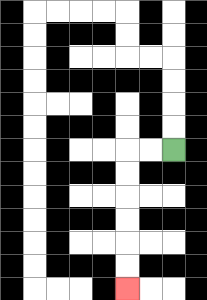{'start': '[7, 6]', 'end': '[5, 12]', 'path_directions': 'L,L,D,D,D,D,D,D', 'path_coordinates': '[[7, 6], [6, 6], [5, 6], [5, 7], [5, 8], [5, 9], [5, 10], [5, 11], [5, 12]]'}